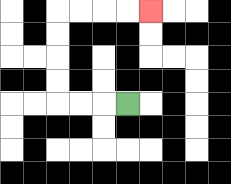{'start': '[5, 4]', 'end': '[6, 0]', 'path_directions': 'L,L,L,U,U,U,U,R,R,R,R', 'path_coordinates': '[[5, 4], [4, 4], [3, 4], [2, 4], [2, 3], [2, 2], [2, 1], [2, 0], [3, 0], [4, 0], [5, 0], [6, 0]]'}